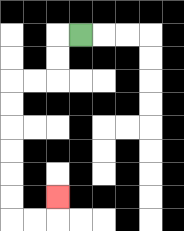{'start': '[3, 1]', 'end': '[2, 8]', 'path_directions': 'L,D,D,L,L,D,D,D,D,D,D,R,R,U', 'path_coordinates': '[[3, 1], [2, 1], [2, 2], [2, 3], [1, 3], [0, 3], [0, 4], [0, 5], [0, 6], [0, 7], [0, 8], [0, 9], [1, 9], [2, 9], [2, 8]]'}